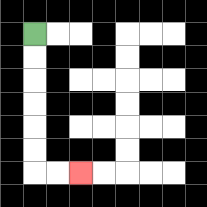{'start': '[1, 1]', 'end': '[3, 7]', 'path_directions': 'D,D,D,D,D,D,R,R', 'path_coordinates': '[[1, 1], [1, 2], [1, 3], [1, 4], [1, 5], [1, 6], [1, 7], [2, 7], [3, 7]]'}